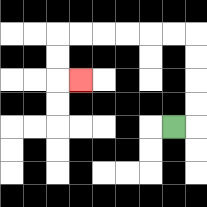{'start': '[7, 5]', 'end': '[3, 3]', 'path_directions': 'R,U,U,U,U,L,L,L,L,L,L,D,D,R', 'path_coordinates': '[[7, 5], [8, 5], [8, 4], [8, 3], [8, 2], [8, 1], [7, 1], [6, 1], [5, 1], [4, 1], [3, 1], [2, 1], [2, 2], [2, 3], [3, 3]]'}